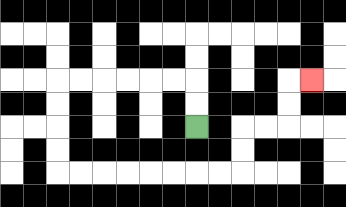{'start': '[8, 5]', 'end': '[13, 3]', 'path_directions': 'U,U,L,L,L,L,L,L,D,D,D,D,R,R,R,R,R,R,R,R,U,U,R,R,U,U,R', 'path_coordinates': '[[8, 5], [8, 4], [8, 3], [7, 3], [6, 3], [5, 3], [4, 3], [3, 3], [2, 3], [2, 4], [2, 5], [2, 6], [2, 7], [3, 7], [4, 7], [5, 7], [6, 7], [7, 7], [8, 7], [9, 7], [10, 7], [10, 6], [10, 5], [11, 5], [12, 5], [12, 4], [12, 3], [13, 3]]'}